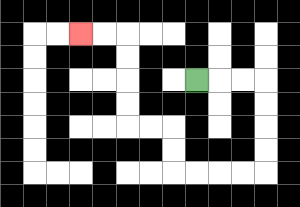{'start': '[8, 3]', 'end': '[3, 1]', 'path_directions': 'R,R,R,D,D,D,D,L,L,L,L,U,U,L,L,U,U,U,U,L,L', 'path_coordinates': '[[8, 3], [9, 3], [10, 3], [11, 3], [11, 4], [11, 5], [11, 6], [11, 7], [10, 7], [9, 7], [8, 7], [7, 7], [7, 6], [7, 5], [6, 5], [5, 5], [5, 4], [5, 3], [5, 2], [5, 1], [4, 1], [3, 1]]'}